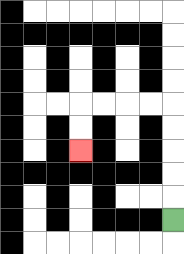{'start': '[7, 9]', 'end': '[3, 6]', 'path_directions': 'U,U,U,U,U,L,L,L,L,D,D', 'path_coordinates': '[[7, 9], [7, 8], [7, 7], [7, 6], [7, 5], [7, 4], [6, 4], [5, 4], [4, 4], [3, 4], [3, 5], [3, 6]]'}